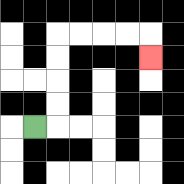{'start': '[1, 5]', 'end': '[6, 2]', 'path_directions': 'R,U,U,U,U,R,R,R,R,D', 'path_coordinates': '[[1, 5], [2, 5], [2, 4], [2, 3], [2, 2], [2, 1], [3, 1], [4, 1], [5, 1], [6, 1], [6, 2]]'}